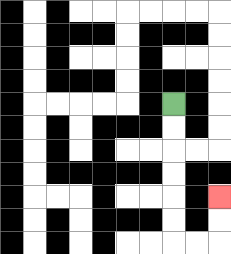{'start': '[7, 4]', 'end': '[9, 8]', 'path_directions': 'D,D,D,D,D,D,R,R,U,U', 'path_coordinates': '[[7, 4], [7, 5], [7, 6], [7, 7], [7, 8], [7, 9], [7, 10], [8, 10], [9, 10], [9, 9], [9, 8]]'}